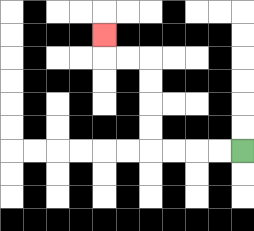{'start': '[10, 6]', 'end': '[4, 1]', 'path_directions': 'L,L,L,L,U,U,U,U,L,L,U', 'path_coordinates': '[[10, 6], [9, 6], [8, 6], [7, 6], [6, 6], [6, 5], [6, 4], [6, 3], [6, 2], [5, 2], [4, 2], [4, 1]]'}